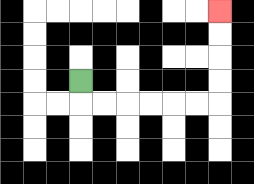{'start': '[3, 3]', 'end': '[9, 0]', 'path_directions': 'D,R,R,R,R,R,R,U,U,U,U', 'path_coordinates': '[[3, 3], [3, 4], [4, 4], [5, 4], [6, 4], [7, 4], [8, 4], [9, 4], [9, 3], [9, 2], [9, 1], [9, 0]]'}